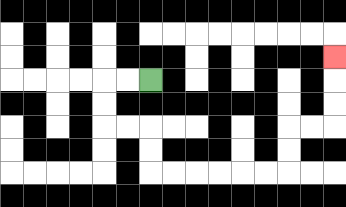{'start': '[6, 3]', 'end': '[14, 2]', 'path_directions': 'L,L,D,D,R,R,D,D,R,R,R,R,R,R,U,U,R,R,U,U,U', 'path_coordinates': '[[6, 3], [5, 3], [4, 3], [4, 4], [4, 5], [5, 5], [6, 5], [6, 6], [6, 7], [7, 7], [8, 7], [9, 7], [10, 7], [11, 7], [12, 7], [12, 6], [12, 5], [13, 5], [14, 5], [14, 4], [14, 3], [14, 2]]'}